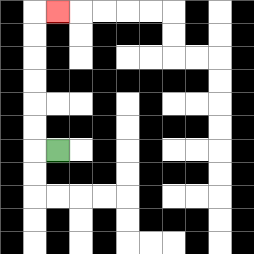{'start': '[2, 6]', 'end': '[2, 0]', 'path_directions': 'L,U,U,U,U,U,U,R', 'path_coordinates': '[[2, 6], [1, 6], [1, 5], [1, 4], [1, 3], [1, 2], [1, 1], [1, 0], [2, 0]]'}